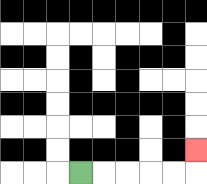{'start': '[3, 7]', 'end': '[8, 6]', 'path_directions': 'R,R,R,R,R,U', 'path_coordinates': '[[3, 7], [4, 7], [5, 7], [6, 7], [7, 7], [8, 7], [8, 6]]'}